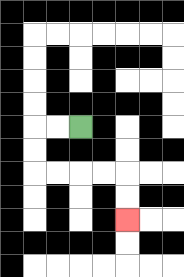{'start': '[3, 5]', 'end': '[5, 9]', 'path_directions': 'L,L,D,D,R,R,R,R,D,D', 'path_coordinates': '[[3, 5], [2, 5], [1, 5], [1, 6], [1, 7], [2, 7], [3, 7], [4, 7], [5, 7], [5, 8], [5, 9]]'}